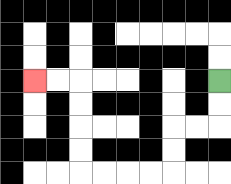{'start': '[9, 3]', 'end': '[1, 3]', 'path_directions': 'D,D,L,L,D,D,L,L,L,L,U,U,U,U,L,L', 'path_coordinates': '[[9, 3], [9, 4], [9, 5], [8, 5], [7, 5], [7, 6], [7, 7], [6, 7], [5, 7], [4, 7], [3, 7], [3, 6], [3, 5], [3, 4], [3, 3], [2, 3], [1, 3]]'}